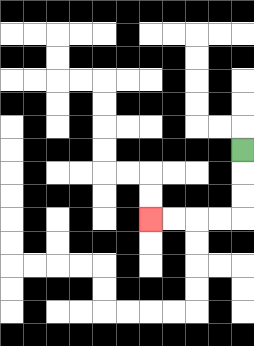{'start': '[10, 6]', 'end': '[6, 9]', 'path_directions': 'D,D,D,L,L,L,L', 'path_coordinates': '[[10, 6], [10, 7], [10, 8], [10, 9], [9, 9], [8, 9], [7, 9], [6, 9]]'}